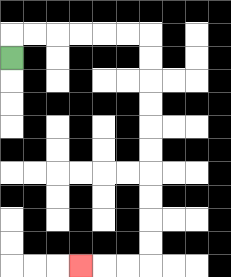{'start': '[0, 2]', 'end': '[3, 11]', 'path_directions': 'U,R,R,R,R,R,R,D,D,D,D,D,D,D,D,D,D,L,L,L', 'path_coordinates': '[[0, 2], [0, 1], [1, 1], [2, 1], [3, 1], [4, 1], [5, 1], [6, 1], [6, 2], [6, 3], [6, 4], [6, 5], [6, 6], [6, 7], [6, 8], [6, 9], [6, 10], [6, 11], [5, 11], [4, 11], [3, 11]]'}